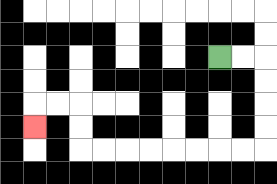{'start': '[9, 2]', 'end': '[1, 5]', 'path_directions': 'R,R,D,D,D,D,L,L,L,L,L,L,L,L,U,U,L,L,D', 'path_coordinates': '[[9, 2], [10, 2], [11, 2], [11, 3], [11, 4], [11, 5], [11, 6], [10, 6], [9, 6], [8, 6], [7, 6], [6, 6], [5, 6], [4, 6], [3, 6], [3, 5], [3, 4], [2, 4], [1, 4], [1, 5]]'}